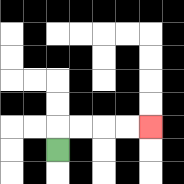{'start': '[2, 6]', 'end': '[6, 5]', 'path_directions': 'U,R,R,R,R', 'path_coordinates': '[[2, 6], [2, 5], [3, 5], [4, 5], [5, 5], [6, 5]]'}